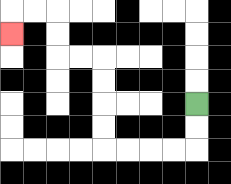{'start': '[8, 4]', 'end': '[0, 1]', 'path_directions': 'D,D,L,L,L,L,U,U,U,U,L,L,U,U,L,L,D', 'path_coordinates': '[[8, 4], [8, 5], [8, 6], [7, 6], [6, 6], [5, 6], [4, 6], [4, 5], [4, 4], [4, 3], [4, 2], [3, 2], [2, 2], [2, 1], [2, 0], [1, 0], [0, 0], [0, 1]]'}